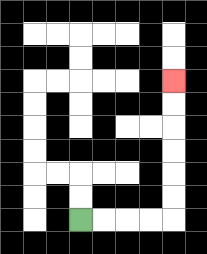{'start': '[3, 9]', 'end': '[7, 3]', 'path_directions': 'R,R,R,R,U,U,U,U,U,U', 'path_coordinates': '[[3, 9], [4, 9], [5, 9], [6, 9], [7, 9], [7, 8], [7, 7], [7, 6], [7, 5], [7, 4], [7, 3]]'}